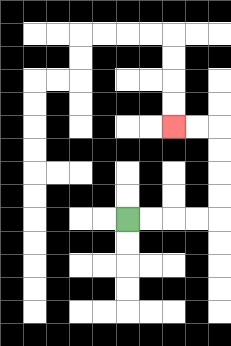{'start': '[5, 9]', 'end': '[7, 5]', 'path_directions': 'R,R,R,R,U,U,U,U,L,L', 'path_coordinates': '[[5, 9], [6, 9], [7, 9], [8, 9], [9, 9], [9, 8], [9, 7], [9, 6], [9, 5], [8, 5], [7, 5]]'}